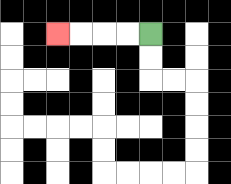{'start': '[6, 1]', 'end': '[2, 1]', 'path_directions': 'L,L,L,L', 'path_coordinates': '[[6, 1], [5, 1], [4, 1], [3, 1], [2, 1]]'}